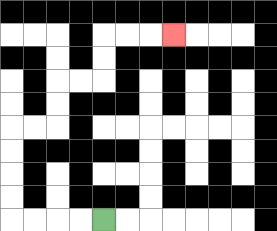{'start': '[4, 9]', 'end': '[7, 1]', 'path_directions': 'L,L,L,L,U,U,U,U,R,R,U,U,R,R,U,U,R,R,R', 'path_coordinates': '[[4, 9], [3, 9], [2, 9], [1, 9], [0, 9], [0, 8], [0, 7], [0, 6], [0, 5], [1, 5], [2, 5], [2, 4], [2, 3], [3, 3], [4, 3], [4, 2], [4, 1], [5, 1], [6, 1], [7, 1]]'}